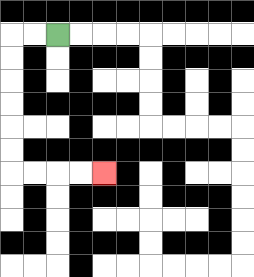{'start': '[2, 1]', 'end': '[4, 7]', 'path_directions': 'L,L,D,D,D,D,D,D,R,R,R,R', 'path_coordinates': '[[2, 1], [1, 1], [0, 1], [0, 2], [0, 3], [0, 4], [0, 5], [0, 6], [0, 7], [1, 7], [2, 7], [3, 7], [4, 7]]'}